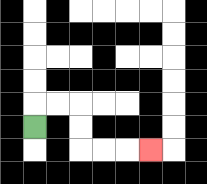{'start': '[1, 5]', 'end': '[6, 6]', 'path_directions': 'U,R,R,D,D,R,R,R', 'path_coordinates': '[[1, 5], [1, 4], [2, 4], [3, 4], [3, 5], [3, 6], [4, 6], [5, 6], [6, 6]]'}